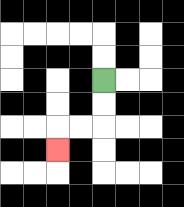{'start': '[4, 3]', 'end': '[2, 6]', 'path_directions': 'D,D,L,L,D', 'path_coordinates': '[[4, 3], [4, 4], [4, 5], [3, 5], [2, 5], [2, 6]]'}